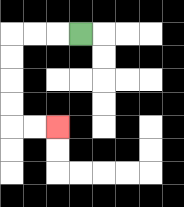{'start': '[3, 1]', 'end': '[2, 5]', 'path_directions': 'L,L,L,D,D,D,D,R,R', 'path_coordinates': '[[3, 1], [2, 1], [1, 1], [0, 1], [0, 2], [0, 3], [0, 4], [0, 5], [1, 5], [2, 5]]'}